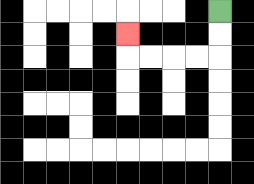{'start': '[9, 0]', 'end': '[5, 1]', 'path_directions': 'D,D,L,L,L,L,U', 'path_coordinates': '[[9, 0], [9, 1], [9, 2], [8, 2], [7, 2], [6, 2], [5, 2], [5, 1]]'}